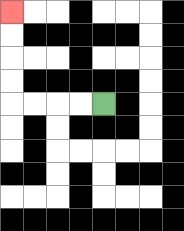{'start': '[4, 4]', 'end': '[0, 0]', 'path_directions': 'L,L,L,L,U,U,U,U', 'path_coordinates': '[[4, 4], [3, 4], [2, 4], [1, 4], [0, 4], [0, 3], [0, 2], [0, 1], [0, 0]]'}